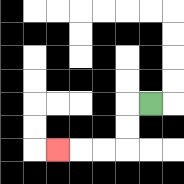{'start': '[6, 4]', 'end': '[2, 6]', 'path_directions': 'L,D,D,L,L,L', 'path_coordinates': '[[6, 4], [5, 4], [5, 5], [5, 6], [4, 6], [3, 6], [2, 6]]'}